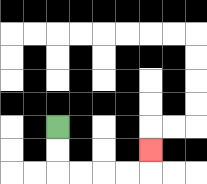{'start': '[2, 5]', 'end': '[6, 6]', 'path_directions': 'D,D,R,R,R,R,U', 'path_coordinates': '[[2, 5], [2, 6], [2, 7], [3, 7], [4, 7], [5, 7], [6, 7], [6, 6]]'}